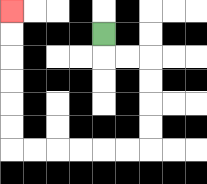{'start': '[4, 1]', 'end': '[0, 0]', 'path_directions': 'D,R,R,D,D,D,D,L,L,L,L,L,L,U,U,U,U,U,U', 'path_coordinates': '[[4, 1], [4, 2], [5, 2], [6, 2], [6, 3], [6, 4], [6, 5], [6, 6], [5, 6], [4, 6], [3, 6], [2, 6], [1, 6], [0, 6], [0, 5], [0, 4], [0, 3], [0, 2], [0, 1], [0, 0]]'}